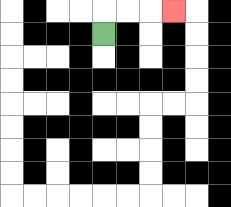{'start': '[4, 1]', 'end': '[7, 0]', 'path_directions': 'U,R,R,R', 'path_coordinates': '[[4, 1], [4, 0], [5, 0], [6, 0], [7, 0]]'}